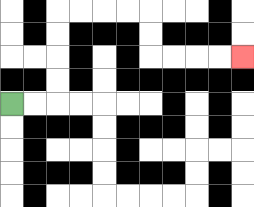{'start': '[0, 4]', 'end': '[10, 2]', 'path_directions': 'R,R,U,U,U,U,R,R,R,R,D,D,R,R,R,R', 'path_coordinates': '[[0, 4], [1, 4], [2, 4], [2, 3], [2, 2], [2, 1], [2, 0], [3, 0], [4, 0], [5, 0], [6, 0], [6, 1], [6, 2], [7, 2], [8, 2], [9, 2], [10, 2]]'}